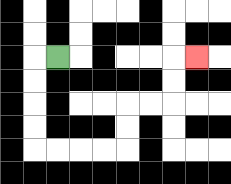{'start': '[2, 2]', 'end': '[8, 2]', 'path_directions': 'L,D,D,D,D,R,R,R,R,U,U,R,R,U,U,R', 'path_coordinates': '[[2, 2], [1, 2], [1, 3], [1, 4], [1, 5], [1, 6], [2, 6], [3, 6], [4, 6], [5, 6], [5, 5], [5, 4], [6, 4], [7, 4], [7, 3], [7, 2], [8, 2]]'}